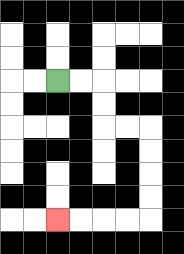{'start': '[2, 3]', 'end': '[2, 9]', 'path_directions': 'R,R,D,D,R,R,D,D,D,D,L,L,L,L', 'path_coordinates': '[[2, 3], [3, 3], [4, 3], [4, 4], [4, 5], [5, 5], [6, 5], [6, 6], [6, 7], [6, 8], [6, 9], [5, 9], [4, 9], [3, 9], [2, 9]]'}